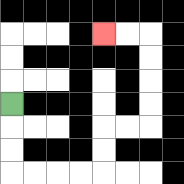{'start': '[0, 4]', 'end': '[4, 1]', 'path_directions': 'D,D,D,R,R,R,R,U,U,R,R,U,U,U,U,L,L', 'path_coordinates': '[[0, 4], [0, 5], [0, 6], [0, 7], [1, 7], [2, 7], [3, 7], [4, 7], [4, 6], [4, 5], [5, 5], [6, 5], [6, 4], [6, 3], [6, 2], [6, 1], [5, 1], [4, 1]]'}